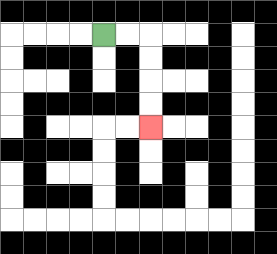{'start': '[4, 1]', 'end': '[6, 5]', 'path_directions': 'R,R,D,D,D,D', 'path_coordinates': '[[4, 1], [5, 1], [6, 1], [6, 2], [6, 3], [6, 4], [6, 5]]'}